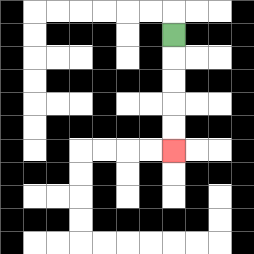{'start': '[7, 1]', 'end': '[7, 6]', 'path_directions': 'D,D,D,D,D', 'path_coordinates': '[[7, 1], [7, 2], [7, 3], [7, 4], [7, 5], [7, 6]]'}